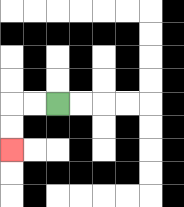{'start': '[2, 4]', 'end': '[0, 6]', 'path_directions': 'L,L,D,D', 'path_coordinates': '[[2, 4], [1, 4], [0, 4], [0, 5], [0, 6]]'}